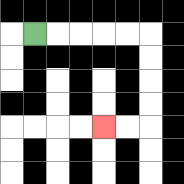{'start': '[1, 1]', 'end': '[4, 5]', 'path_directions': 'R,R,R,R,R,D,D,D,D,L,L', 'path_coordinates': '[[1, 1], [2, 1], [3, 1], [4, 1], [5, 1], [6, 1], [6, 2], [6, 3], [6, 4], [6, 5], [5, 5], [4, 5]]'}